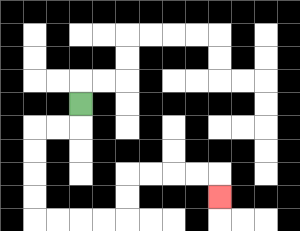{'start': '[3, 4]', 'end': '[9, 8]', 'path_directions': 'D,L,L,D,D,D,D,R,R,R,R,U,U,R,R,R,R,D', 'path_coordinates': '[[3, 4], [3, 5], [2, 5], [1, 5], [1, 6], [1, 7], [1, 8], [1, 9], [2, 9], [3, 9], [4, 9], [5, 9], [5, 8], [5, 7], [6, 7], [7, 7], [8, 7], [9, 7], [9, 8]]'}